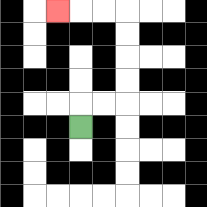{'start': '[3, 5]', 'end': '[2, 0]', 'path_directions': 'U,R,R,U,U,U,U,L,L,L', 'path_coordinates': '[[3, 5], [3, 4], [4, 4], [5, 4], [5, 3], [5, 2], [5, 1], [5, 0], [4, 0], [3, 0], [2, 0]]'}